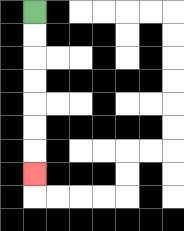{'start': '[1, 0]', 'end': '[1, 7]', 'path_directions': 'D,D,D,D,D,D,D', 'path_coordinates': '[[1, 0], [1, 1], [1, 2], [1, 3], [1, 4], [1, 5], [1, 6], [1, 7]]'}